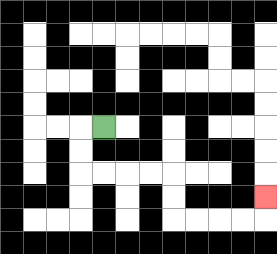{'start': '[4, 5]', 'end': '[11, 8]', 'path_directions': 'L,D,D,R,R,R,R,D,D,R,R,R,R,U', 'path_coordinates': '[[4, 5], [3, 5], [3, 6], [3, 7], [4, 7], [5, 7], [6, 7], [7, 7], [7, 8], [7, 9], [8, 9], [9, 9], [10, 9], [11, 9], [11, 8]]'}